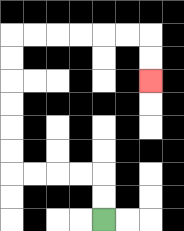{'start': '[4, 9]', 'end': '[6, 3]', 'path_directions': 'U,U,L,L,L,L,U,U,U,U,U,U,R,R,R,R,R,R,D,D', 'path_coordinates': '[[4, 9], [4, 8], [4, 7], [3, 7], [2, 7], [1, 7], [0, 7], [0, 6], [0, 5], [0, 4], [0, 3], [0, 2], [0, 1], [1, 1], [2, 1], [3, 1], [4, 1], [5, 1], [6, 1], [6, 2], [6, 3]]'}